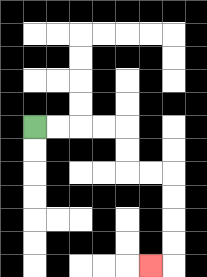{'start': '[1, 5]', 'end': '[6, 11]', 'path_directions': 'R,R,R,R,D,D,R,R,D,D,D,D,L', 'path_coordinates': '[[1, 5], [2, 5], [3, 5], [4, 5], [5, 5], [5, 6], [5, 7], [6, 7], [7, 7], [7, 8], [7, 9], [7, 10], [7, 11], [6, 11]]'}